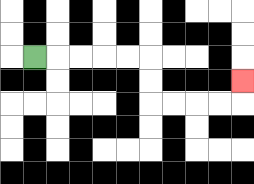{'start': '[1, 2]', 'end': '[10, 3]', 'path_directions': 'R,R,R,R,R,D,D,R,R,R,R,U', 'path_coordinates': '[[1, 2], [2, 2], [3, 2], [4, 2], [5, 2], [6, 2], [6, 3], [6, 4], [7, 4], [8, 4], [9, 4], [10, 4], [10, 3]]'}